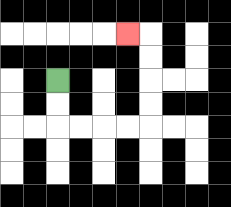{'start': '[2, 3]', 'end': '[5, 1]', 'path_directions': 'D,D,R,R,R,R,U,U,U,U,L', 'path_coordinates': '[[2, 3], [2, 4], [2, 5], [3, 5], [4, 5], [5, 5], [6, 5], [6, 4], [6, 3], [6, 2], [6, 1], [5, 1]]'}